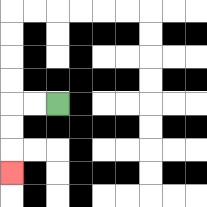{'start': '[2, 4]', 'end': '[0, 7]', 'path_directions': 'L,L,D,D,D', 'path_coordinates': '[[2, 4], [1, 4], [0, 4], [0, 5], [0, 6], [0, 7]]'}